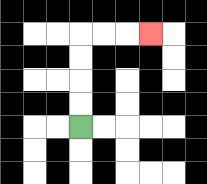{'start': '[3, 5]', 'end': '[6, 1]', 'path_directions': 'U,U,U,U,R,R,R', 'path_coordinates': '[[3, 5], [3, 4], [3, 3], [3, 2], [3, 1], [4, 1], [5, 1], [6, 1]]'}